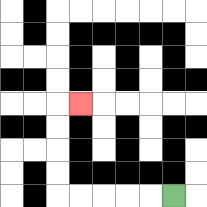{'start': '[7, 8]', 'end': '[3, 4]', 'path_directions': 'L,L,L,L,L,U,U,U,U,R', 'path_coordinates': '[[7, 8], [6, 8], [5, 8], [4, 8], [3, 8], [2, 8], [2, 7], [2, 6], [2, 5], [2, 4], [3, 4]]'}